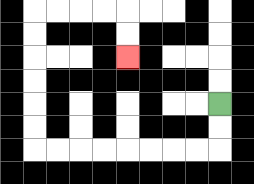{'start': '[9, 4]', 'end': '[5, 2]', 'path_directions': 'D,D,L,L,L,L,L,L,L,L,U,U,U,U,U,U,R,R,R,R,D,D', 'path_coordinates': '[[9, 4], [9, 5], [9, 6], [8, 6], [7, 6], [6, 6], [5, 6], [4, 6], [3, 6], [2, 6], [1, 6], [1, 5], [1, 4], [1, 3], [1, 2], [1, 1], [1, 0], [2, 0], [3, 0], [4, 0], [5, 0], [5, 1], [5, 2]]'}